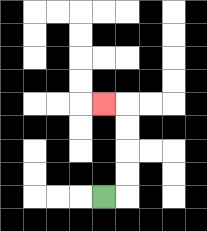{'start': '[4, 8]', 'end': '[4, 4]', 'path_directions': 'R,U,U,U,U,L', 'path_coordinates': '[[4, 8], [5, 8], [5, 7], [5, 6], [5, 5], [5, 4], [4, 4]]'}